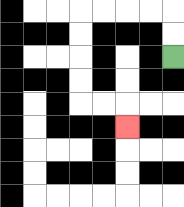{'start': '[7, 2]', 'end': '[5, 5]', 'path_directions': 'U,U,L,L,L,L,D,D,D,D,R,R,D', 'path_coordinates': '[[7, 2], [7, 1], [7, 0], [6, 0], [5, 0], [4, 0], [3, 0], [3, 1], [3, 2], [3, 3], [3, 4], [4, 4], [5, 4], [5, 5]]'}